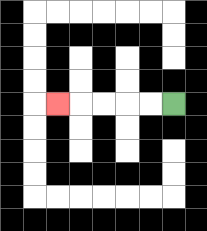{'start': '[7, 4]', 'end': '[2, 4]', 'path_directions': 'L,L,L,L,L', 'path_coordinates': '[[7, 4], [6, 4], [5, 4], [4, 4], [3, 4], [2, 4]]'}